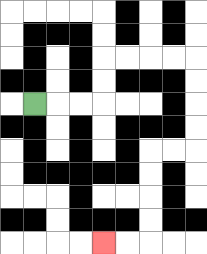{'start': '[1, 4]', 'end': '[4, 10]', 'path_directions': 'R,R,R,U,U,R,R,R,R,D,D,D,D,L,L,D,D,D,D,L,L', 'path_coordinates': '[[1, 4], [2, 4], [3, 4], [4, 4], [4, 3], [4, 2], [5, 2], [6, 2], [7, 2], [8, 2], [8, 3], [8, 4], [8, 5], [8, 6], [7, 6], [6, 6], [6, 7], [6, 8], [6, 9], [6, 10], [5, 10], [4, 10]]'}